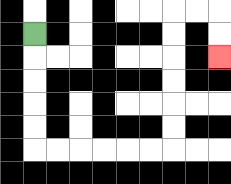{'start': '[1, 1]', 'end': '[9, 2]', 'path_directions': 'D,D,D,D,D,R,R,R,R,R,R,U,U,U,U,U,U,R,R,D,D', 'path_coordinates': '[[1, 1], [1, 2], [1, 3], [1, 4], [1, 5], [1, 6], [2, 6], [3, 6], [4, 6], [5, 6], [6, 6], [7, 6], [7, 5], [7, 4], [7, 3], [7, 2], [7, 1], [7, 0], [8, 0], [9, 0], [9, 1], [9, 2]]'}